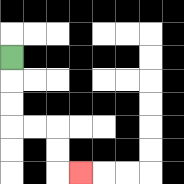{'start': '[0, 2]', 'end': '[3, 7]', 'path_directions': 'D,D,D,R,R,D,D,R', 'path_coordinates': '[[0, 2], [0, 3], [0, 4], [0, 5], [1, 5], [2, 5], [2, 6], [2, 7], [3, 7]]'}